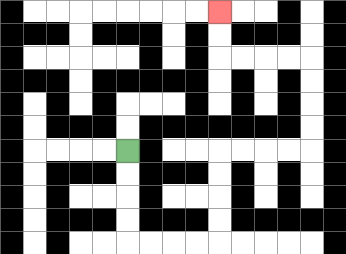{'start': '[5, 6]', 'end': '[9, 0]', 'path_directions': 'D,D,D,D,R,R,R,R,U,U,U,U,R,R,R,R,U,U,U,U,L,L,L,L,U,U', 'path_coordinates': '[[5, 6], [5, 7], [5, 8], [5, 9], [5, 10], [6, 10], [7, 10], [8, 10], [9, 10], [9, 9], [9, 8], [9, 7], [9, 6], [10, 6], [11, 6], [12, 6], [13, 6], [13, 5], [13, 4], [13, 3], [13, 2], [12, 2], [11, 2], [10, 2], [9, 2], [9, 1], [9, 0]]'}